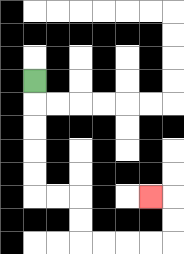{'start': '[1, 3]', 'end': '[6, 8]', 'path_directions': 'D,D,D,D,D,R,R,D,D,R,R,R,R,U,U,L', 'path_coordinates': '[[1, 3], [1, 4], [1, 5], [1, 6], [1, 7], [1, 8], [2, 8], [3, 8], [3, 9], [3, 10], [4, 10], [5, 10], [6, 10], [7, 10], [7, 9], [7, 8], [6, 8]]'}